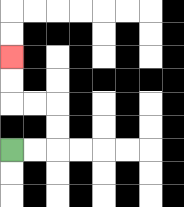{'start': '[0, 6]', 'end': '[0, 2]', 'path_directions': 'R,R,U,U,L,L,U,U', 'path_coordinates': '[[0, 6], [1, 6], [2, 6], [2, 5], [2, 4], [1, 4], [0, 4], [0, 3], [0, 2]]'}